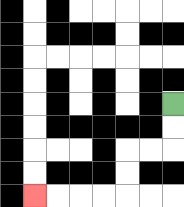{'start': '[7, 4]', 'end': '[1, 8]', 'path_directions': 'D,D,L,L,D,D,L,L,L,L', 'path_coordinates': '[[7, 4], [7, 5], [7, 6], [6, 6], [5, 6], [5, 7], [5, 8], [4, 8], [3, 8], [2, 8], [1, 8]]'}